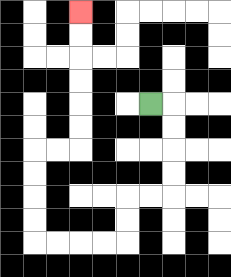{'start': '[6, 4]', 'end': '[3, 0]', 'path_directions': 'R,D,D,D,D,L,L,D,D,L,L,L,L,U,U,U,U,R,R,U,U,U,U,U,U', 'path_coordinates': '[[6, 4], [7, 4], [7, 5], [7, 6], [7, 7], [7, 8], [6, 8], [5, 8], [5, 9], [5, 10], [4, 10], [3, 10], [2, 10], [1, 10], [1, 9], [1, 8], [1, 7], [1, 6], [2, 6], [3, 6], [3, 5], [3, 4], [3, 3], [3, 2], [3, 1], [3, 0]]'}